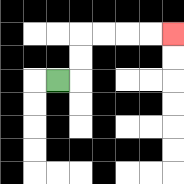{'start': '[2, 3]', 'end': '[7, 1]', 'path_directions': 'R,U,U,R,R,R,R', 'path_coordinates': '[[2, 3], [3, 3], [3, 2], [3, 1], [4, 1], [5, 1], [6, 1], [7, 1]]'}